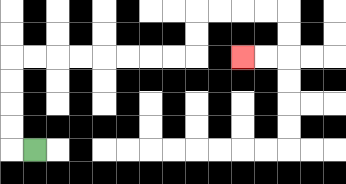{'start': '[1, 6]', 'end': '[10, 2]', 'path_directions': 'L,U,U,U,U,R,R,R,R,R,R,R,R,U,U,R,R,R,R,D,D,L,L', 'path_coordinates': '[[1, 6], [0, 6], [0, 5], [0, 4], [0, 3], [0, 2], [1, 2], [2, 2], [3, 2], [4, 2], [5, 2], [6, 2], [7, 2], [8, 2], [8, 1], [8, 0], [9, 0], [10, 0], [11, 0], [12, 0], [12, 1], [12, 2], [11, 2], [10, 2]]'}